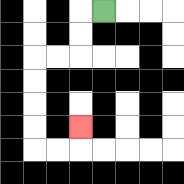{'start': '[4, 0]', 'end': '[3, 5]', 'path_directions': 'L,D,D,L,L,D,D,D,D,R,R,U', 'path_coordinates': '[[4, 0], [3, 0], [3, 1], [3, 2], [2, 2], [1, 2], [1, 3], [1, 4], [1, 5], [1, 6], [2, 6], [3, 6], [3, 5]]'}